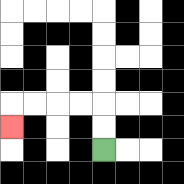{'start': '[4, 6]', 'end': '[0, 5]', 'path_directions': 'U,U,L,L,L,L,D', 'path_coordinates': '[[4, 6], [4, 5], [4, 4], [3, 4], [2, 4], [1, 4], [0, 4], [0, 5]]'}